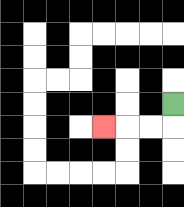{'start': '[7, 4]', 'end': '[4, 5]', 'path_directions': 'D,L,L,L', 'path_coordinates': '[[7, 4], [7, 5], [6, 5], [5, 5], [4, 5]]'}